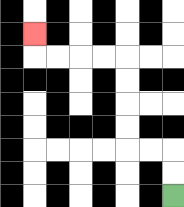{'start': '[7, 8]', 'end': '[1, 1]', 'path_directions': 'U,U,L,L,U,U,U,U,L,L,L,L,U', 'path_coordinates': '[[7, 8], [7, 7], [7, 6], [6, 6], [5, 6], [5, 5], [5, 4], [5, 3], [5, 2], [4, 2], [3, 2], [2, 2], [1, 2], [1, 1]]'}